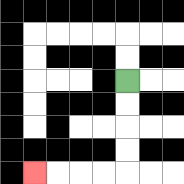{'start': '[5, 3]', 'end': '[1, 7]', 'path_directions': 'D,D,D,D,L,L,L,L', 'path_coordinates': '[[5, 3], [5, 4], [5, 5], [5, 6], [5, 7], [4, 7], [3, 7], [2, 7], [1, 7]]'}